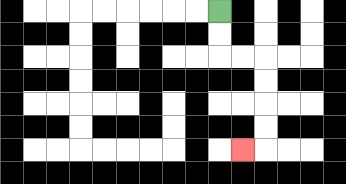{'start': '[9, 0]', 'end': '[10, 6]', 'path_directions': 'D,D,R,R,D,D,D,D,L', 'path_coordinates': '[[9, 0], [9, 1], [9, 2], [10, 2], [11, 2], [11, 3], [11, 4], [11, 5], [11, 6], [10, 6]]'}